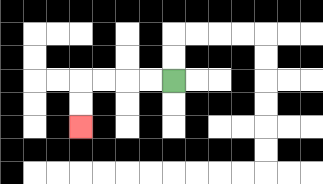{'start': '[7, 3]', 'end': '[3, 5]', 'path_directions': 'L,L,L,L,D,D', 'path_coordinates': '[[7, 3], [6, 3], [5, 3], [4, 3], [3, 3], [3, 4], [3, 5]]'}